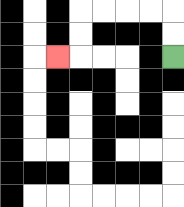{'start': '[7, 2]', 'end': '[2, 2]', 'path_directions': 'U,U,L,L,L,L,D,D,L', 'path_coordinates': '[[7, 2], [7, 1], [7, 0], [6, 0], [5, 0], [4, 0], [3, 0], [3, 1], [3, 2], [2, 2]]'}